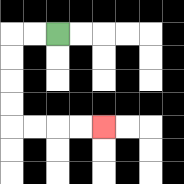{'start': '[2, 1]', 'end': '[4, 5]', 'path_directions': 'L,L,D,D,D,D,R,R,R,R', 'path_coordinates': '[[2, 1], [1, 1], [0, 1], [0, 2], [0, 3], [0, 4], [0, 5], [1, 5], [2, 5], [3, 5], [4, 5]]'}